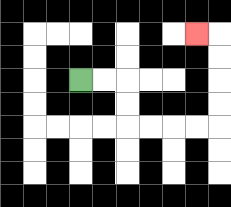{'start': '[3, 3]', 'end': '[8, 1]', 'path_directions': 'R,R,D,D,R,R,R,R,U,U,U,U,L', 'path_coordinates': '[[3, 3], [4, 3], [5, 3], [5, 4], [5, 5], [6, 5], [7, 5], [8, 5], [9, 5], [9, 4], [9, 3], [9, 2], [9, 1], [8, 1]]'}